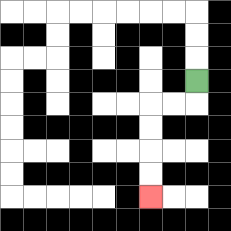{'start': '[8, 3]', 'end': '[6, 8]', 'path_directions': 'D,L,L,D,D,D,D', 'path_coordinates': '[[8, 3], [8, 4], [7, 4], [6, 4], [6, 5], [6, 6], [6, 7], [6, 8]]'}